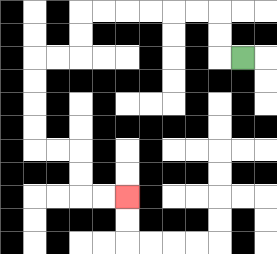{'start': '[10, 2]', 'end': '[5, 8]', 'path_directions': 'L,U,U,L,L,L,L,L,L,D,D,L,L,D,D,D,D,R,R,D,D,R,R', 'path_coordinates': '[[10, 2], [9, 2], [9, 1], [9, 0], [8, 0], [7, 0], [6, 0], [5, 0], [4, 0], [3, 0], [3, 1], [3, 2], [2, 2], [1, 2], [1, 3], [1, 4], [1, 5], [1, 6], [2, 6], [3, 6], [3, 7], [3, 8], [4, 8], [5, 8]]'}